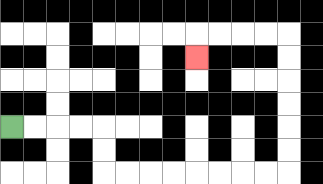{'start': '[0, 5]', 'end': '[8, 2]', 'path_directions': 'R,R,R,R,D,D,R,R,R,R,R,R,R,R,U,U,U,U,U,U,L,L,L,L,D', 'path_coordinates': '[[0, 5], [1, 5], [2, 5], [3, 5], [4, 5], [4, 6], [4, 7], [5, 7], [6, 7], [7, 7], [8, 7], [9, 7], [10, 7], [11, 7], [12, 7], [12, 6], [12, 5], [12, 4], [12, 3], [12, 2], [12, 1], [11, 1], [10, 1], [9, 1], [8, 1], [8, 2]]'}